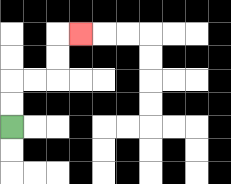{'start': '[0, 5]', 'end': '[3, 1]', 'path_directions': 'U,U,R,R,U,U,R', 'path_coordinates': '[[0, 5], [0, 4], [0, 3], [1, 3], [2, 3], [2, 2], [2, 1], [3, 1]]'}